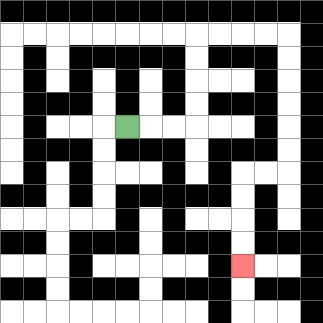{'start': '[5, 5]', 'end': '[10, 11]', 'path_directions': 'R,R,R,U,U,U,U,R,R,R,R,D,D,D,D,D,D,L,L,D,D,D,D', 'path_coordinates': '[[5, 5], [6, 5], [7, 5], [8, 5], [8, 4], [8, 3], [8, 2], [8, 1], [9, 1], [10, 1], [11, 1], [12, 1], [12, 2], [12, 3], [12, 4], [12, 5], [12, 6], [12, 7], [11, 7], [10, 7], [10, 8], [10, 9], [10, 10], [10, 11]]'}